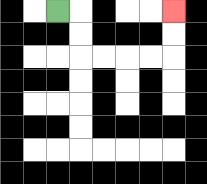{'start': '[2, 0]', 'end': '[7, 0]', 'path_directions': 'R,D,D,R,R,R,R,U,U', 'path_coordinates': '[[2, 0], [3, 0], [3, 1], [3, 2], [4, 2], [5, 2], [6, 2], [7, 2], [7, 1], [7, 0]]'}